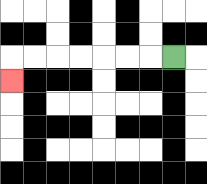{'start': '[7, 2]', 'end': '[0, 3]', 'path_directions': 'L,L,L,L,L,L,L,D', 'path_coordinates': '[[7, 2], [6, 2], [5, 2], [4, 2], [3, 2], [2, 2], [1, 2], [0, 2], [0, 3]]'}